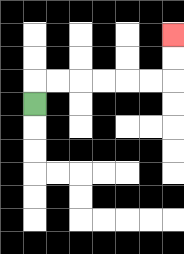{'start': '[1, 4]', 'end': '[7, 1]', 'path_directions': 'U,R,R,R,R,R,R,U,U', 'path_coordinates': '[[1, 4], [1, 3], [2, 3], [3, 3], [4, 3], [5, 3], [6, 3], [7, 3], [7, 2], [7, 1]]'}